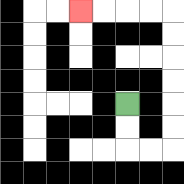{'start': '[5, 4]', 'end': '[3, 0]', 'path_directions': 'D,D,R,R,U,U,U,U,U,U,L,L,L,L', 'path_coordinates': '[[5, 4], [5, 5], [5, 6], [6, 6], [7, 6], [7, 5], [7, 4], [7, 3], [7, 2], [7, 1], [7, 0], [6, 0], [5, 0], [4, 0], [3, 0]]'}